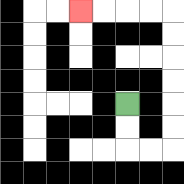{'start': '[5, 4]', 'end': '[3, 0]', 'path_directions': 'D,D,R,R,U,U,U,U,U,U,L,L,L,L', 'path_coordinates': '[[5, 4], [5, 5], [5, 6], [6, 6], [7, 6], [7, 5], [7, 4], [7, 3], [7, 2], [7, 1], [7, 0], [6, 0], [5, 0], [4, 0], [3, 0]]'}